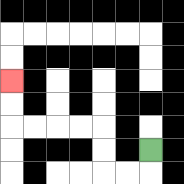{'start': '[6, 6]', 'end': '[0, 3]', 'path_directions': 'D,L,L,U,U,L,L,L,L,U,U', 'path_coordinates': '[[6, 6], [6, 7], [5, 7], [4, 7], [4, 6], [4, 5], [3, 5], [2, 5], [1, 5], [0, 5], [0, 4], [0, 3]]'}